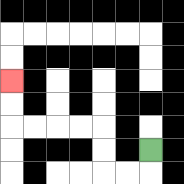{'start': '[6, 6]', 'end': '[0, 3]', 'path_directions': 'D,L,L,U,U,L,L,L,L,U,U', 'path_coordinates': '[[6, 6], [6, 7], [5, 7], [4, 7], [4, 6], [4, 5], [3, 5], [2, 5], [1, 5], [0, 5], [0, 4], [0, 3]]'}